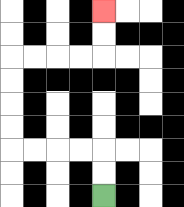{'start': '[4, 8]', 'end': '[4, 0]', 'path_directions': 'U,U,L,L,L,L,U,U,U,U,R,R,R,R,U,U', 'path_coordinates': '[[4, 8], [4, 7], [4, 6], [3, 6], [2, 6], [1, 6], [0, 6], [0, 5], [0, 4], [0, 3], [0, 2], [1, 2], [2, 2], [3, 2], [4, 2], [4, 1], [4, 0]]'}